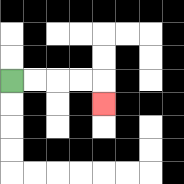{'start': '[0, 3]', 'end': '[4, 4]', 'path_directions': 'R,R,R,R,D', 'path_coordinates': '[[0, 3], [1, 3], [2, 3], [3, 3], [4, 3], [4, 4]]'}